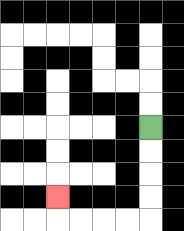{'start': '[6, 5]', 'end': '[2, 8]', 'path_directions': 'D,D,D,D,L,L,L,L,U', 'path_coordinates': '[[6, 5], [6, 6], [6, 7], [6, 8], [6, 9], [5, 9], [4, 9], [3, 9], [2, 9], [2, 8]]'}